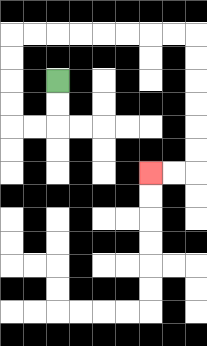{'start': '[2, 3]', 'end': '[6, 7]', 'path_directions': 'D,D,L,L,U,U,U,U,R,R,R,R,R,R,R,R,D,D,D,D,D,D,L,L', 'path_coordinates': '[[2, 3], [2, 4], [2, 5], [1, 5], [0, 5], [0, 4], [0, 3], [0, 2], [0, 1], [1, 1], [2, 1], [3, 1], [4, 1], [5, 1], [6, 1], [7, 1], [8, 1], [8, 2], [8, 3], [8, 4], [8, 5], [8, 6], [8, 7], [7, 7], [6, 7]]'}